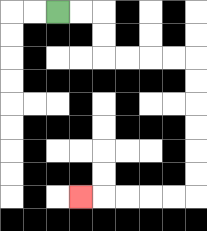{'start': '[2, 0]', 'end': '[3, 8]', 'path_directions': 'R,R,D,D,R,R,R,R,D,D,D,D,D,D,L,L,L,L,L', 'path_coordinates': '[[2, 0], [3, 0], [4, 0], [4, 1], [4, 2], [5, 2], [6, 2], [7, 2], [8, 2], [8, 3], [8, 4], [8, 5], [8, 6], [8, 7], [8, 8], [7, 8], [6, 8], [5, 8], [4, 8], [3, 8]]'}